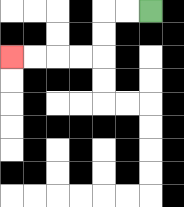{'start': '[6, 0]', 'end': '[0, 2]', 'path_directions': 'L,L,D,D,L,L,L,L', 'path_coordinates': '[[6, 0], [5, 0], [4, 0], [4, 1], [4, 2], [3, 2], [2, 2], [1, 2], [0, 2]]'}